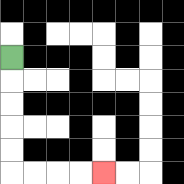{'start': '[0, 2]', 'end': '[4, 7]', 'path_directions': 'D,D,D,D,D,R,R,R,R', 'path_coordinates': '[[0, 2], [0, 3], [0, 4], [0, 5], [0, 6], [0, 7], [1, 7], [2, 7], [3, 7], [4, 7]]'}